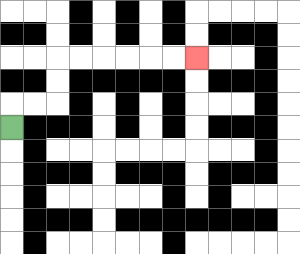{'start': '[0, 5]', 'end': '[8, 2]', 'path_directions': 'U,R,R,U,U,R,R,R,R,R,R', 'path_coordinates': '[[0, 5], [0, 4], [1, 4], [2, 4], [2, 3], [2, 2], [3, 2], [4, 2], [5, 2], [6, 2], [7, 2], [8, 2]]'}